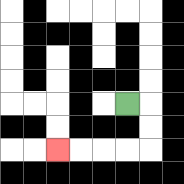{'start': '[5, 4]', 'end': '[2, 6]', 'path_directions': 'R,D,D,L,L,L,L', 'path_coordinates': '[[5, 4], [6, 4], [6, 5], [6, 6], [5, 6], [4, 6], [3, 6], [2, 6]]'}